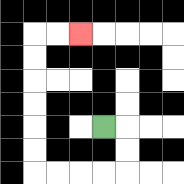{'start': '[4, 5]', 'end': '[3, 1]', 'path_directions': 'R,D,D,L,L,L,L,U,U,U,U,U,U,R,R', 'path_coordinates': '[[4, 5], [5, 5], [5, 6], [5, 7], [4, 7], [3, 7], [2, 7], [1, 7], [1, 6], [1, 5], [1, 4], [1, 3], [1, 2], [1, 1], [2, 1], [3, 1]]'}